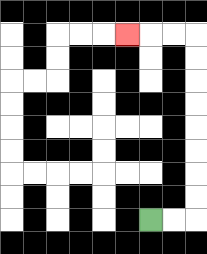{'start': '[6, 9]', 'end': '[5, 1]', 'path_directions': 'R,R,U,U,U,U,U,U,U,U,L,L,L', 'path_coordinates': '[[6, 9], [7, 9], [8, 9], [8, 8], [8, 7], [8, 6], [8, 5], [8, 4], [8, 3], [8, 2], [8, 1], [7, 1], [6, 1], [5, 1]]'}